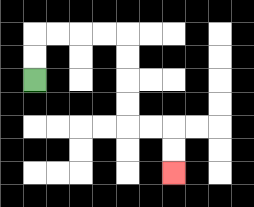{'start': '[1, 3]', 'end': '[7, 7]', 'path_directions': 'U,U,R,R,R,R,D,D,D,D,R,R,D,D', 'path_coordinates': '[[1, 3], [1, 2], [1, 1], [2, 1], [3, 1], [4, 1], [5, 1], [5, 2], [5, 3], [5, 4], [5, 5], [6, 5], [7, 5], [7, 6], [7, 7]]'}